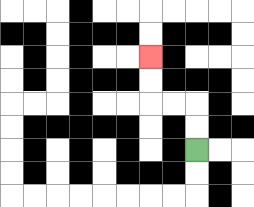{'start': '[8, 6]', 'end': '[6, 2]', 'path_directions': 'U,U,L,L,U,U', 'path_coordinates': '[[8, 6], [8, 5], [8, 4], [7, 4], [6, 4], [6, 3], [6, 2]]'}